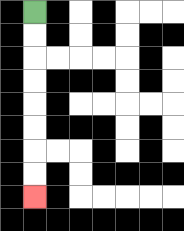{'start': '[1, 0]', 'end': '[1, 8]', 'path_directions': 'D,D,D,D,D,D,D,D', 'path_coordinates': '[[1, 0], [1, 1], [1, 2], [1, 3], [1, 4], [1, 5], [1, 6], [1, 7], [1, 8]]'}